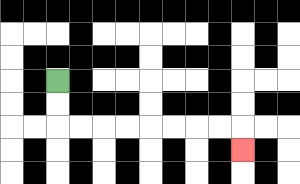{'start': '[2, 3]', 'end': '[10, 6]', 'path_directions': 'D,D,R,R,R,R,R,R,R,R,D', 'path_coordinates': '[[2, 3], [2, 4], [2, 5], [3, 5], [4, 5], [5, 5], [6, 5], [7, 5], [8, 5], [9, 5], [10, 5], [10, 6]]'}